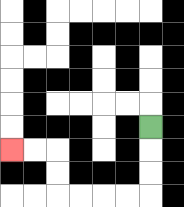{'start': '[6, 5]', 'end': '[0, 6]', 'path_directions': 'D,D,D,L,L,L,L,U,U,L,L', 'path_coordinates': '[[6, 5], [6, 6], [6, 7], [6, 8], [5, 8], [4, 8], [3, 8], [2, 8], [2, 7], [2, 6], [1, 6], [0, 6]]'}